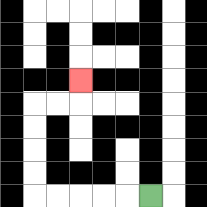{'start': '[6, 8]', 'end': '[3, 3]', 'path_directions': 'L,L,L,L,L,U,U,U,U,R,R,U', 'path_coordinates': '[[6, 8], [5, 8], [4, 8], [3, 8], [2, 8], [1, 8], [1, 7], [1, 6], [1, 5], [1, 4], [2, 4], [3, 4], [3, 3]]'}